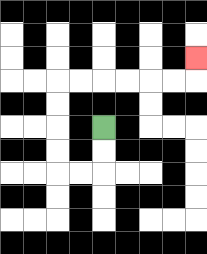{'start': '[4, 5]', 'end': '[8, 2]', 'path_directions': 'D,D,L,L,U,U,U,U,R,R,R,R,R,R,U', 'path_coordinates': '[[4, 5], [4, 6], [4, 7], [3, 7], [2, 7], [2, 6], [2, 5], [2, 4], [2, 3], [3, 3], [4, 3], [5, 3], [6, 3], [7, 3], [8, 3], [8, 2]]'}